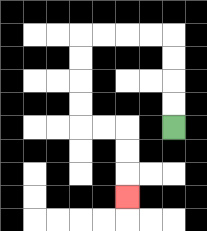{'start': '[7, 5]', 'end': '[5, 8]', 'path_directions': 'U,U,U,U,L,L,L,L,D,D,D,D,R,R,D,D,D', 'path_coordinates': '[[7, 5], [7, 4], [7, 3], [7, 2], [7, 1], [6, 1], [5, 1], [4, 1], [3, 1], [3, 2], [3, 3], [3, 4], [3, 5], [4, 5], [5, 5], [5, 6], [5, 7], [5, 8]]'}